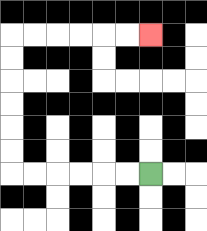{'start': '[6, 7]', 'end': '[6, 1]', 'path_directions': 'L,L,L,L,L,L,U,U,U,U,U,U,R,R,R,R,R,R', 'path_coordinates': '[[6, 7], [5, 7], [4, 7], [3, 7], [2, 7], [1, 7], [0, 7], [0, 6], [0, 5], [0, 4], [0, 3], [0, 2], [0, 1], [1, 1], [2, 1], [3, 1], [4, 1], [5, 1], [6, 1]]'}